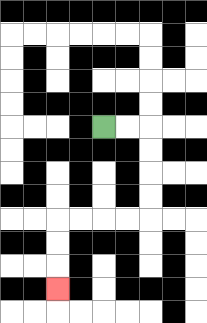{'start': '[4, 5]', 'end': '[2, 12]', 'path_directions': 'R,R,D,D,D,D,L,L,L,L,D,D,D', 'path_coordinates': '[[4, 5], [5, 5], [6, 5], [6, 6], [6, 7], [6, 8], [6, 9], [5, 9], [4, 9], [3, 9], [2, 9], [2, 10], [2, 11], [2, 12]]'}